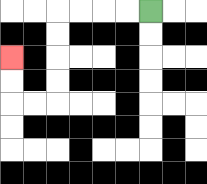{'start': '[6, 0]', 'end': '[0, 2]', 'path_directions': 'L,L,L,L,D,D,D,D,L,L,U,U', 'path_coordinates': '[[6, 0], [5, 0], [4, 0], [3, 0], [2, 0], [2, 1], [2, 2], [2, 3], [2, 4], [1, 4], [0, 4], [0, 3], [0, 2]]'}